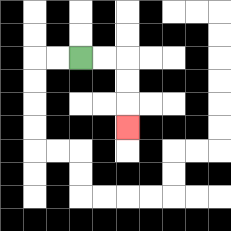{'start': '[3, 2]', 'end': '[5, 5]', 'path_directions': 'R,R,D,D,D', 'path_coordinates': '[[3, 2], [4, 2], [5, 2], [5, 3], [5, 4], [5, 5]]'}